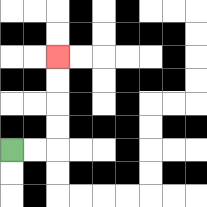{'start': '[0, 6]', 'end': '[2, 2]', 'path_directions': 'R,R,U,U,U,U', 'path_coordinates': '[[0, 6], [1, 6], [2, 6], [2, 5], [2, 4], [2, 3], [2, 2]]'}